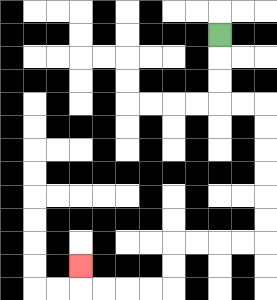{'start': '[9, 1]', 'end': '[3, 11]', 'path_directions': 'D,D,D,R,R,D,D,D,D,D,D,L,L,L,L,D,D,L,L,L,L,U', 'path_coordinates': '[[9, 1], [9, 2], [9, 3], [9, 4], [10, 4], [11, 4], [11, 5], [11, 6], [11, 7], [11, 8], [11, 9], [11, 10], [10, 10], [9, 10], [8, 10], [7, 10], [7, 11], [7, 12], [6, 12], [5, 12], [4, 12], [3, 12], [3, 11]]'}